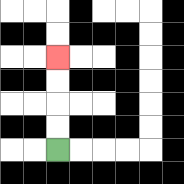{'start': '[2, 6]', 'end': '[2, 2]', 'path_directions': 'U,U,U,U', 'path_coordinates': '[[2, 6], [2, 5], [2, 4], [2, 3], [2, 2]]'}